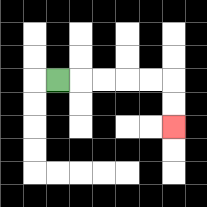{'start': '[2, 3]', 'end': '[7, 5]', 'path_directions': 'R,R,R,R,R,D,D', 'path_coordinates': '[[2, 3], [3, 3], [4, 3], [5, 3], [6, 3], [7, 3], [7, 4], [7, 5]]'}